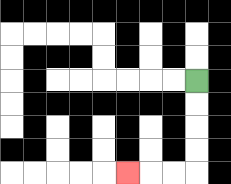{'start': '[8, 3]', 'end': '[5, 7]', 'path_directions': 'D,D,D,D,L,L,L', 'path_coordinates': '[[8, 3], [8, 4], [8, 5], [8, 6], [8, 7], [7, 7], [6, 7], [5, 7]]'}